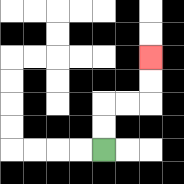{'start': '[4, 6]', 'end': '[6, 2]', 'path_directions': 'U,U,R,R,U,U', 'path_coordinates': '[[4, 6], [4, 5], [4, 4], [5, 4], [6, 4], [6, 3], [6, 2]]'}